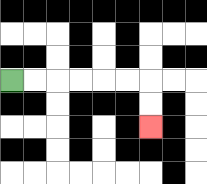{'start': '[0, 3]', 'end': '[6, 5]', 'path_directions': 'R,R,R,R,R,R,D,D', 'path_coordinates': '[[0, 3], [1, 3], [2, 3], [3, 3], [4, 3], [5, 3], [6, 3], [6, 4], [6, 5]]'}